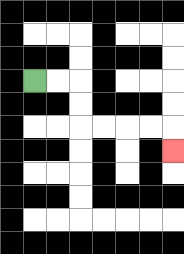{'start': '[1, 3]', 'end': '[7, 6]', 'path_directions': 'R,R,D,D,R,R,R,R,D', 'path_coordinates': '[[1, 3], [2, 3], [3, 3], [3, 4], [3, 5], [4, 5], [5, 5], [6, 5], [7, 5], [7, 6]]'}